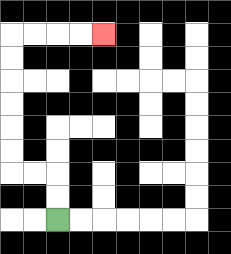{'start': '[2, 9]', 'end': '[4, 1]', 'path_directions': 'U,U,L,L,U,U,U,U,U,U,R,R,R,R', 'path_coordinates': '[[2, 9], [2, 8], [2, 7], [1, 7], [0, 7], [0, 6], [0, 5], [0, 4], [0, 3], [0, 2], [0, 1], [1, 1], [2, 1], [3, 1], [4, 1]]'}